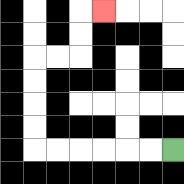{'start': '[7, 6]', 'end': '[4, 0]', 'path_directions': 'L,L,L,L,L,L,U,U,U,U,R,R,U,U,R', 'path_coordinates': '[[7, 6], [6, 6], [5, 6], [4, 6], [3, 6], [2, 6], [1, 6], [1, 5], [1, 4], [1, 3], [1, 2], [2, 2], [3, 2], [3, 1], [3, 0], [4, 0]]'}